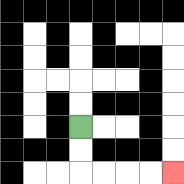{'start': '[3, 5]', 'end': '[7, 7]', 'path_directions': 'D,D,R,R,R,R', 'path_coordinates': '[[3, 5], [3, 6], [3, 7], [4, 7], [5, 7], [6, 7], [7, 7]]'}